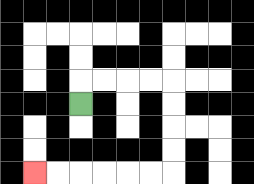{'start': '[3, 4]', 'end': '[1, 7]', 'path_directions': 'U,R,R,R,R,D,D,D,D,L,L,L,L,L,L', 'path_coordinates': '[[3, 4], [3, 3], [4, 3], [5, 3], [6, 3], [7, 3], [7, 4], [7, 5], [7, 6], [7, 7], [6, 7], [5, 7], [4, 7], [3, 7], [2, 7], [1, 7]]'}